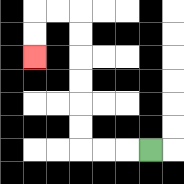{'start': '[6, 6]', 'end': '[1, 2]', 'path_directions': 'L,L,L,U,U,U,U,U,U,L,L,D,D', 'path_coordinates': '[[6, 6], [5, 6], [4, 6], [3, 6], [3, 5], [3, 4], [3, 3], [3, 2], [3, 1], [3, 0], [2, 0], [1, 0], [1, 1], [1, 2]]'}